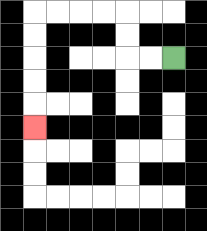{'start': '[7, 2]', 'end': '[1, 5]', 'path_directions': 'L,L,U,U,L,L,L,L,D,D,D,D,D', 'path_coordinates': '[[7, 2], [6, 2], [5, 2], [5, 1], [5, 0], [4, 0], [3, 0], [2, 0], [1, 0], [1, 1], [1, 2], [1, 3], [1, 4], [1, 5]]'}